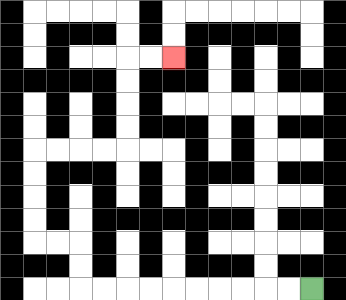{'start': '[13, 12]', 'end': '[7, 2]', 'path_directions': 'L,L,L,L,L,L,L,L,L,L,U,U,L,L,U,U,U,U,R,R,R,R,U,U,U,U,R,R', 'path_coordinates': '[[13, 12], [12, 12], [11, 12], [10, 12], [9, 12], [8, 12], [7, 12], [6, 12], [5, 12], [4, 12], [3, 12], [3, 11], [3, 10], [2, 10], [1, 10], [1, 9], [1, 8], [1, 7], [1, 6], [2, 6], [3, 6], [4, 6], [5, 6], [5, 5], [5, 4], [5, 3], [5, 2], [6, 2], [7, 2]]'}